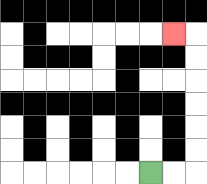{'start': '[6, 7]', 'end': '[7, 1]', 'path_directions': 'R,R,U,U,U,U,U,U,L', 'path_coordinates': '[[6, 7], [7, 7], [8, 7], [8, 6], [8, 5], [8, 4], [8, 3], [8, 2], [8, 1], [7, 1]]'}